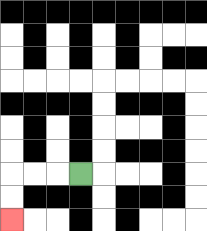{'start': '[3, 7]', 'end': '[0, 9]', 'path_directions': 'L,L,L,D,D', 'path_coordinates': '[[3, 7], [2, 7], [1, 7], [0, 7], [0, 8], [0, 9]]'}